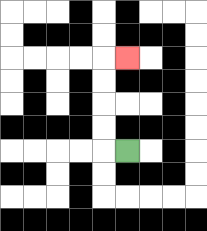{'start': '[5, 6]', 'end': '[5, 2]', 'path_directions': 'L,U,U,U,U,R', 'path_coordinates': '[[5, 6], [4, 6], [4, 5], [4, 4], [4, 3], [4, 2], [5, 2]]'}